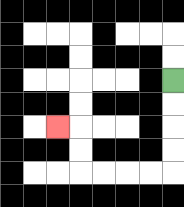{'start': '[7, 3]', 'end': '[2, 5]', 'path_directions': 'D,D,D,D,L,L,L,L,U,U,L', 'path_coordinates': '[[7, 3], [7, 4], [7, 5], [7, 6], [7, 7], [6, 7], [5, 7], [4, 7], [3, 7], [3, 6], [3, 5], [2, 5]]'}